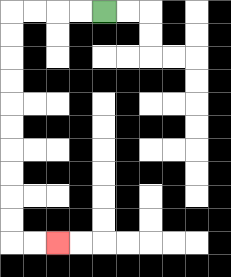{'start': '[4, 0]', 'end': '[2, 10]', 'path_directions': 'L,L,L,L,D,D,D,D,D,D,D,D,D,D,R,R', 'path_coordinates': '[[4, 0], [3, 0], [2, 0], [1, 0], [0, 0], [0, 1], [0, 2], [0, 3], [0, 4], [0, 5], [0, 6], [0, 7], [0, 8], [0, 9], [0, 10], [1, 10], [2, 10]]'}